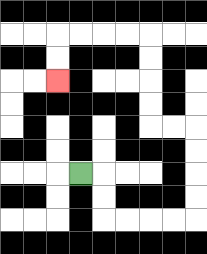{'start': '[3, 7]', 'end': '[2, 3]', 'path_directions': 'R,D,D,R,R,R,R,U,U,U,U,L,L,U,U,U,U,L,L,L,L,D,D', 'path_coordinates': '[[3, 7], [4, 7], [4, 8], [4, 9], [5, 9], [6, 9], [7, 9], [8, 9], [8, 8], [8, 7], [8, 6], [8, 5], [7, 5], [6, 5], [6, 4], [6, 3], [6, 2], [6, 1], [5, 1], [4, 1], [3, 1], [2, 1], [2, 2], [2, 3]]'}